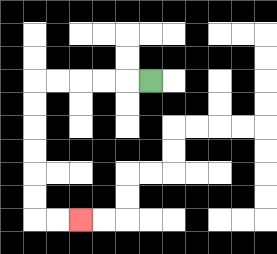{'start': '[6, 3]', 'end': '[3, 9]', 'path_directions': 'L,L,L,L,L,D,D,D,D,D,D,R,R', 'path_coordinates': '[[6, 3], [5, 3], [4, 3], [3, 3], [2, 3], [1, 3], [1, 4], [1, 5], [1, 6], [1, 7], [1, 8], [1, 9], [2, 9], [3, 9]]'}